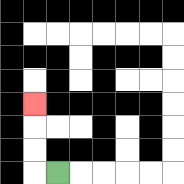{'start': '[2, 7]', 'end': '[1, 4]', 'path_directions': 'L,U,U,U', 'path_coordinates': '[[2, 7], [1, 7], [1, 6], [1, 5], [1, 4]]'}